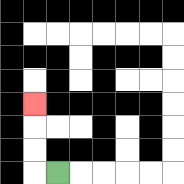{'start': '[2, 7]', 'end': '[1, 4]', 'path_directions': 'L,U,U,U', 'path_coordinates': '[[2, 7], [1, 7], [1, 6], [1, 5], [1, 4]]'}